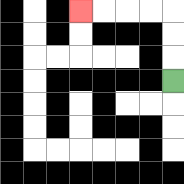{'start': '[7, 3]', 'end': '[3, 0]', 'path_directions': 'U,U,U,L,L,L,L', 'path_coordinates': '[[7, 3], [7, 2], [7, 1], [7, 0], [6, 0], [5, 0], [4, 0], [3, 0]]'}